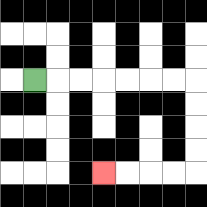{'start': '[1, 3]', 'end': '[4, 7]', 'path_directions': 'R,R,R,R,R,R,R,D,D,D,D,L,L,L,L', 'path_coordinates': '[[1, 3], [2, 3], [3, 3], [4, 3], [5, 3], [6, 3], [7, 3], [8, 3], [8, 4], [8, 5], [8, 6], [8, 7], [7, 7], [6, 7], [5, 7], [4, 7]]'}